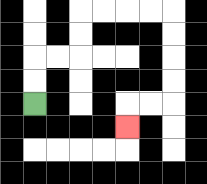{'start': '[1, 4]', 'end': '[5, 5]', 'path_directions': 'U,U,R,R,U,U,R,R,R,R,D,D,D,D,L,L,D', 'path_coordinates': '[[1, 4], [1, 3], [1, 2], [2, 2], [3, 2], [3, 1], [3, 0], [4, 0], [5, 0], [6, 0], [7, 0], [7, 1], [7, 2], [7, 3], [7, 4], [6, 4], [5, 4], [5, 5]]'}